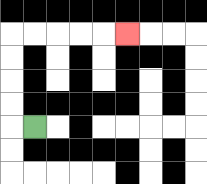{'start': '[1, 5]', 'end': '[5, 1]', 'path_directions': 'L,U,U,U,U,R,R,R,R,R', 'path_coordinates': '[[1, 5], [0, 5], [0, 4], [0, 3], [0, 2], [0, 1], [1, 1], [2, 1], [3, 1], [4, 1], [5, 1]]'}